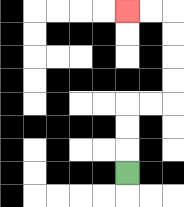{'start': '[5, 7]', 'end': '[5, 0]', 'path_directions': 'U,U,U,R,R,U,U,U,U,L,L', 'path_coordinates': '[[5, 7], [5, 6], [5, 5], [5, 4], [6, 4], [7, 4], [7, 3], [7, 2], [7, 1], [7, 0], [6, 0], [5, 0]]'}